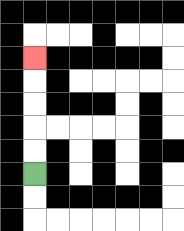{'start': '[1, 7]', 'end': '[1, 2]', 'path_directions': 'U,U,U,U,U', 'path_coordinates': '[[1, 7], [1, 6], [1, 5], [1, 4], [1, 3], [1, 2]]'}